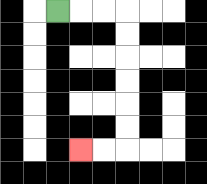{'start': '[2, 0]', 'end': '[3, 6]', 'path_directions': 'R,R,R,D,D,D,D,D,D,L,L', 'path_coordinates': '[[2, 0], [3, 0], [4, 0], [5, 0], [5, 1], [5, 2], [5, 3], [5, 4], [5, 5], [5, 6], [4, 6], [3, 6]]'}